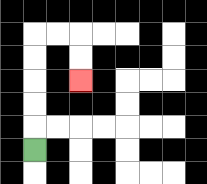{'start': '[1, 6]', 'end': '[3, 3]', 'path_directions': 'U,U,U,U,U,R,R,D,D', 'path_coordinates': '[[1, 6], [1, 5], [1, 4], [1, 3], [1, 2], [1, 1], [2, 1], [3, 1], [3, 2], [3, 3]]'}